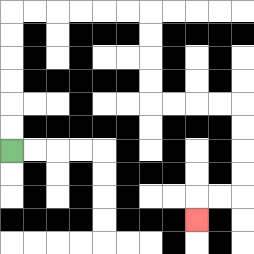{'start': '[0, 6]', 'end': '[8, 9]', 'path_directions': 'U,U,U,U,U,U,R,R,R,R,R,R,D,D,D,D,R,R,R,R,D,D,D,D,L,L,D', 'path_coordinates': '[[0, 6], [0, 5], [0, 4], [0, 3], [0, 2], [0, 1], [0, 0], [1, 0], [2, 0], [3, 0], [4, 0], [5, 0], [6, 0], [6, 1], [6, 2], [6, 3], [6, 4], [7, 4], [8, 4], [9, 4], [10, 4], [10, 5], [10, 6], [10, 7], [10, 8], [9, 8], [8, 8], [8, 9]]'}